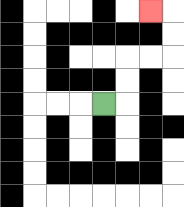{'start': '[4, 4]', 'end': '[6, 0]', 'path_directions': 'R,U,U,R,R,U,U,L', 'path_coordinates': '[[4, 4], [5, 4], [5, 3], [5, 2], [6, 2], [7, 2], [7, 1], [7, 0], [6, 0]]'}